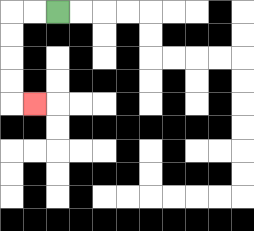{'start': '[2, 0]', 'end': '[1, 4]', 'path_directions': 'L,L,D,D,D,D,R', 'path_coordinates': '[[2, 0], [1, 0], [0, 0], [0, 1], [0, 2], [0, 3], [0, 4], [1, 4]]'}